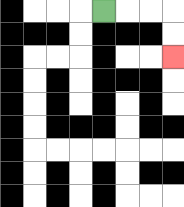{'start': '[4, 0]', 'end': '[7, 2]', 'path_directions': 'R,R,R,D,D', 'path_coordinates': '[[4, 0], [5, 0], [6, 0], [7, 0], [7, 1], [7, 2]]'}